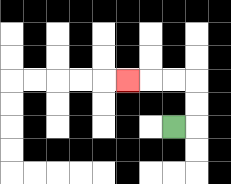{'start': '[7, 5]', 'end': '[5, 3]', 'path_directions': 'R,U,U,L,L,L', 'path_coordinates': '[[7, 5], [8, 5], [8, 4], [8, 3], [7, 3], [6, 3], [5, 3]]'}